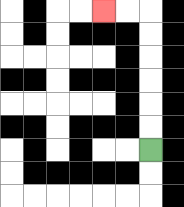{'start': '[6, 6]', 'end': '[4, 0]', 'path_directions': 'U,U,U,U,U,U,L,L', 'path_coordinates': '[[6, 6], [6, 5], [6, 4], [6, 3], [6, 2], [6, 1], [6, 0], [5, 0], [4, 0]]'}